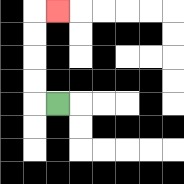{'start': '[2, 4]', 'end': '[2, 0]', 'path_directions': 'L,U,U,U,U,R', 'path_coordinates': '[[2, 4], [1, 4], [1, 3], [1, 2], [1, 1], [1, 0], [2, 0]]'}